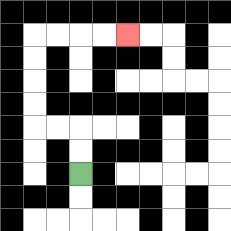{'start': '[3, 7]', 'end': '[5, 1]', 'path_directions': 'U,U,L,L,U,U,U,U,R,R,R,R', 'path_coordinates': '[[3, 7], [3, 6], [3, 5], [2, 5], [1, 5], [1, 4], [1, 3], [1, 2], [1, 1], [2, 1], [3, 1], [4, 1], [5, 1]]'}